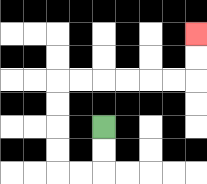{'start': '[4, 5]', 'end': '[8, 1]', 'path_directions': 'D,D,L,L,U,U,U,U,R,R,R,R,R,R,U,U', 'path_coordinates': '[[4, 5], [4, 6], [4, 7], [3, 7], [2, 7], [2, 6], [2, 5], [2, 4], [2, 3], [3, 3], [4, 3], [5, 3], [6, 3], [7, 3], [8, 3], [8, 2], [8, 1]]'}